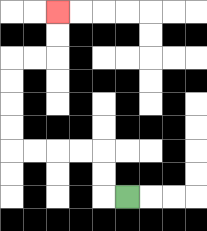{'start': '[5, 8]', 'end': '[2, 0]', 'path_directions': 'L,U,U,L,L,L,L,U,U,U,U,R,R,U,U', 'path_coordinates': '[[5, 8], [4, 8], [4, 7], [4, 6], [3, 6], [2, 6], [1, 6], [0, 6], [0, 5], [0, 4], [0, 3], [0, 2], [1, 2], [2, 2], [2, 1], [2, 0]]'}